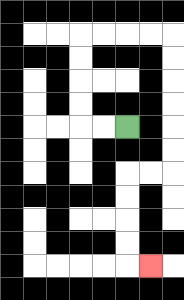{'start': '[5, 5]', 'end': '[6, 11]', 'path_directions': 'L,L,U,U,U,U,R,R,R,R,D,D,D,D,D,D,L,L,D,D,D,D,R', 'path_coordinates': '[[5, 5], [4, 5], [3, 5], [3, 4], [3, 3], [3, 2], [3, 1], [4, 1], [5, 1], [6, 1], [7, 1], [7, 2], [7, 3], [7, 4], [7, 5], [7, 6], [7, 7], [6, 7], [5, 7], [5, 8], [5, 9], [5, 10], [5, 11], [6, 11]]'}